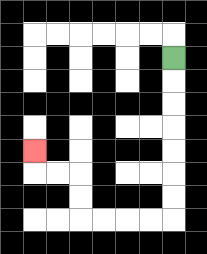{'start': '[7, 2]', 'end': '[1, 6]', 'path_directions': 'D,D,D,D,D,D,D,L,L,L,L,U,U,L,L,U', 'path_coordinates': '[[7, 2], [7, 3], [7, 4], [7, 5], [7, 6], [7, 7], [7, 8], [7, 9], [6, 9], [5, 9], [4, 9], [3, 9], [3, 8], [3, 7], [2, 7], [1, 7], [1, 6]]'}